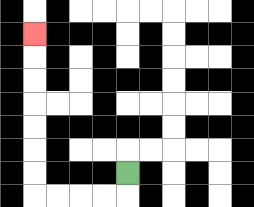{'start': '[5, 7]', 'end': '[1, 1]', 'path_directions': 'D,L,L,L,L,U,U,U,U,U,U,U', 'path_coordinates': '[[5, 7], [5, 8], [4, 8], [3, 8], [2, 8], [1, 8], [1, 7], [1, 6], [1, 5], [1, 4], [1, 3], [1, 2], [1, 1]]'}